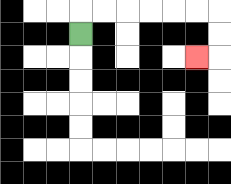{'start': '[3, 1]', 'end': '[8, 2]', 'path_directions': 'U,R,R,R,R,R,R,D,D,L', 'path_coordinates': '[[3, 1], [3, 0], [4, 0], [5, 0], [6, 0], [7, 0], [8, 0], [9, 0], [9, 1], [9, 2], [8, 2]]'}